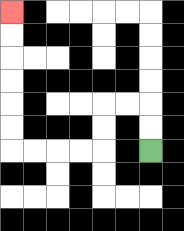{'start': '[6, 6]', 'end': '[0, 0]', 'path_directions': 'U,U,L,L,D,D,L,L,L,L,U,U,U,U,U,U', 'path_coordinates': '[[6, 6], [6, 5], [6, 4], [5, 4], [4, 4], [4, 5], [4, 6], [3, 6], [2, 6], [1, 6], [0, 6], [0, 5], [0, 4], [0, 3], [0, 2], [0, 1], [0, 0]]'}